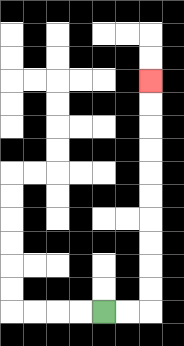{'start': '[4, 13]', 'end': '[6, 3]', 'path_directions': 'R,R,U,U,U,U,U,U,U,U,U,U', 'path_coordinates': '[[4, 13], [5, 13], [6, 13], [6, 12], [6, 11], [6, 10], [6, 9], [6, 8], [6, 7], [6, 6], [6, 5], [6, 4], [6, 3]]'}